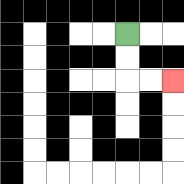{'start': '[5, 1]', 'end': '[7, 3]', 'path_directions': 'D,D,R,R', 'path_coordinates': '[[5, 1], [5, 2], [5, 3], [6, 3], [7, 3]]'}